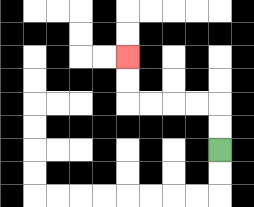{'start': '[9, 6]', 'end': '[5, 2]', 'path_directions': 'U,U,L,L,L,L,U,U', 'path_coordinates': '[[9, 6], [9, 5], [9, 4], [8, 4], [7, 4], [6, 4], [5, 4], [5, 3], [5, 2]]'}